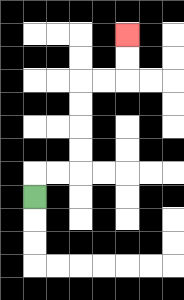{'start': '[1, 8]', 'end': '[5, 1]', 'path_directions': 'U,R,R,U,U,U,U,R,R,U,U', 'path_coordinates': '[[1, 8], [1, 7], [2, 7], [3, 7], [3, 6], [3, 5], [3, 4], [3, 3], [4, 3], [5, 3], [5, 2], [5, 1]]'}